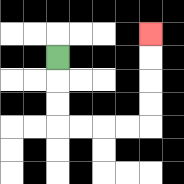{'start': '[2, 2]', 'end': '[6, 1]', 'path_directions': 'D,D,D,R,R,R,R,U,U,U,U', 'path_coordinates': '[[2, 2], [2, 3], [2, 4], [2, 5], [3, 5], [4, 5], [5, 5], [6, 5], [6, 4], [6, 3], [6, 2], [6, 1]]'}